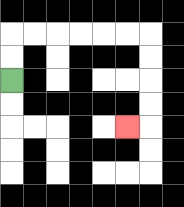{'start': '[0, 3]', 'end': '[5, 5]', 'path_directions': 'U,U,R,R,R,R,R,R,D,D,D,D,L', 'path_coordinates': '[[0, 3], [0, 2], [0, 1], [1, 1], [2, 1], [3, 1], [4, 1], [5, 1], [6, 1], [6, 2], [6, 3], [6, 4], [6, 5], [5, 5]]'}